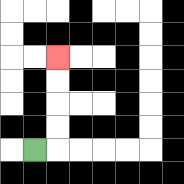{'start': '[1, 6]', 'end': '[2, 2]', 'path_directions': 'R,U,U,U,U', 'path_coordinates': '[[1, 6], [2, 6], [2, 5], [2, 4], [2, 3], [2, 2]]'}